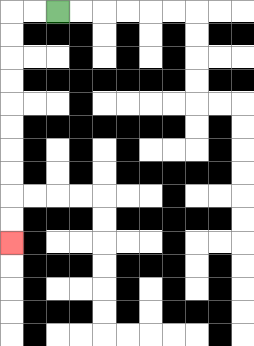{'start': '[2, 0]', 'end': '[0, 10]', 'path_directions': 'L,L,D,D,D,D,D,D,D,D,D,D', 'path_coordinates': '[[2, 0], [1, 0], [0, 0], [0, 1], [0, 2], [0, 3], [0, 4], [0, 5], [0, 6], [0, 7], [0, 8], [0, 9], [0, 10]]'}